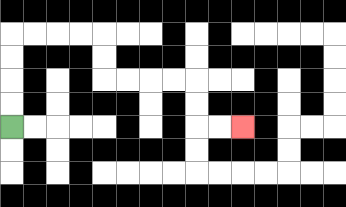{'start': '[0, 5]', 'end': '[10, 5]', 'path_directions': 'U,U,U,U,R,R,R,R,D,D,R,R,R,R,D,D,R,R', 'path_coordinates': '[[0, 5], [0, 4], [0, 3], [0, 2], [0, 1], [1, 1], [2, 1], [3, 1], [4, 1], [4, 2], [4, 3], [5, 3], [6, 3], [7, 3], [8, 3], [8, 4], [8, 5], [9, 5], [10, 5]]'}